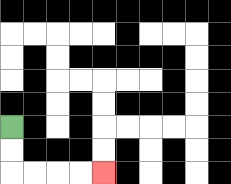{'start': '[0, 5]', 'end': '[4, 7]', 'path_directions': 'D,D,R,R,R,R', 'path_coordinates': '[[0, 5], [0, 6], [0, 7], [1, 7], [2, 7], [3, 7], [4, 7]]'}